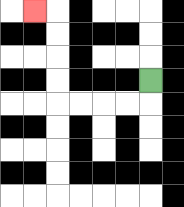{'start': '[6, 3]', 'end': '[1, 0]', 'path_directions': 'D,L,L,L,L,U,U,U,U,L', 'path_coordinates': '[[6, 3], [6, 4], [5, 4], [4, 4], [3, 4], [2, 4], [2, 3], [2, 2], [2, 1], [2, 0], [1, 0]]'}